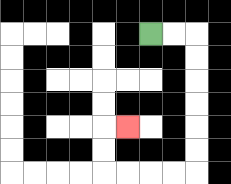{'start': '[6, 1]', 'end': '[5, 5]', 'path_directions': 'R,R,D,D,D,D,D,D,L,L,L,L,U,U,R', 'path_coordinates': '[[6, 1], [7, 1], [8, 1], [8, 2], [8, 3], [8, 4], [8, 5], [8, 6], [8, 7], [7, 7], [6, 7], [5, 7], [4, 7], [4, 6], [4, 5], [5, 5]]'}